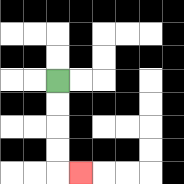{'start': '[2, 3]', 'end': '[3, 7]', 'path_directions': 'D,D,D,D,R', 'path_coordinates': '[[2, 3], [2, 4], [2, 5], [2, 6], [2, 7], [3, 7]]'}